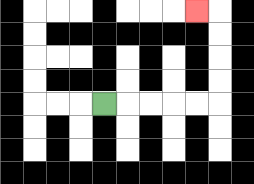{'start': '[4, 4]', 'end': '[8, 0]', 'path_directions': 'R,R,R,R,R,U,U,U,U,L', 'path_coordinates': '[[4, 4], [5, 4], [6, 4], [7, 4], [8, 4], [9, 4], [9, 3], [9, 2], [9, 1], [9, 0], [8, 0]]'}